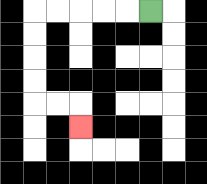{'start': '[6, 0]', 'end': '[3, 5]', 'path_directions': 'L,L,L,L,L,D,D,D,D,R,R,D', 'path_coordinates': '[[6, 0], [5, 0], [4, 0], [3, 0], [2, 0], [1, 0], [1, 1], [1, 2], [1, 3], [1, 4], [2, 4], [3, 4], [3, 5]]'}